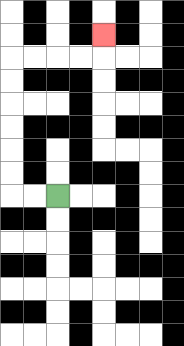{'start': '[2, 8]', 'end': '[4, 1]', 'path_directions': 'L,L,U,U,U,U,U,U,R,R,R,R,U', 'path_coordinates': '[[2, 8], [1, 8], [0, 8], [0, 7], [0, 6], [0, 5], [0, 4], [0, 3], [0, 2], [1, 2], [2, 2], [3, 2], [4, 2], [4, 1]]'}